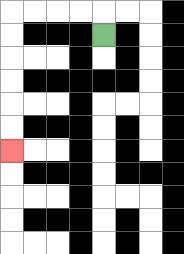{'start': '[4, 1]', 'end': '[0, 6]', 'path_directions': 'U,L,L,L,L,D,D,D,D,D,D', 'path_coordinates': '[[4, 1], [4, 0], [3, 0], [2, 0], [1, 0], [0, 0], [0, 1], [0, 2], [0, 3], [0, 4], [0, 5], [0, 6]]'}